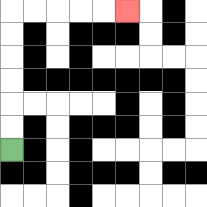{'start': '[0, 6]', 'end': '[5, 0]', 'path_directions': 'U,U,U,U,U,U,R,R,R,R,R', 'path_coordinates': '[[0, 6], [0, 5], [0, 4], [0, 3], [0, 2], [0, 1], [0, 0], [1, 0], [2, 0], [3, 0], [4, 0], [5, 0]]'}